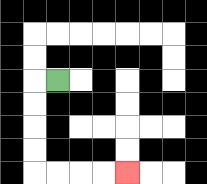{'start': '[2, 3]', 'end': '[5, 7]', 'path_directions': 'L,D,D,D,D,R,R,R,R', 'path_coordinates': '[[2, 3], [1, 3], [1, 4], [1, 5], [1, 6], [1, 7], [2, 7], [3, 7], [4, 7], [5, 7]]'}